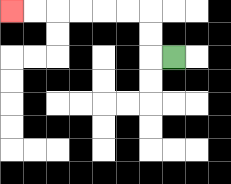{'start': '[7, 2]', 'end': '[0, 0]', 'path_directions': 'L,U,U,L,L,L,L,L,L', 'path_coordinates': '[[7, 2], [6, 2], [6, 1], [6, 0], [5, 0], [4, 0], [3, 0], [2, 0], [1, 0], [0, 0]]'}